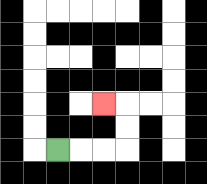{'start': '[2, 6]', 'end': '[4, 4]', 'path_directions': 'R,R,R,U,U,L', 'path_coordinates': '[[2, 6], [3, 6], [4, 6], [5, 6], [5, 5], [5, 4], [4, 4]]'}